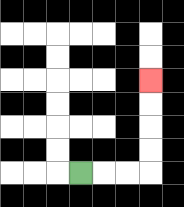{'start': '[3, 7]', 'end': '[6, 3]', 'path_directions': 'R,R,R,U,U,U,U', 'path_coordinates': '[[3, 7], [4, 7], [5, 7], [6, 7], [6, 6], [6, 5], [6, 4], [6, 3]]'}